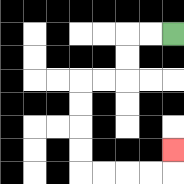{'start': '[7, 1]', 'end': '[7, 6]', 'path_directions': 'L,L,D,D,L,L,D,D,D,D,R,R,R,R,U', 'path_coordinates': '[[7, 1], [6, 1], [5, 1], [5, 2], [5, 3], [4, 3], [3, 3], [3, 4], [3, 5], [3, 6], [3, 7], [4, 7], [5, 7], [6, 7], [7, 7], [7, 6]]'}